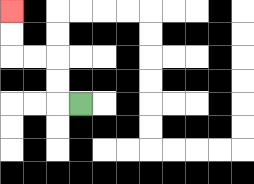{'start': '[3, 4]', 'end': '[0, 0]', 'path_directions': 'L,U,U,L,L,U,U', 'path_coordinates': '[[3, 4], [2, 4], [2, 3], [2, 2], [1, 2], [0, 2], [0, 1], [0, 0]]'}